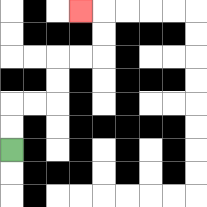{'start': '[0, 6]', 'end': '[3, 0]', 'path_directions': 'U,U,R,R,U,U,R,R,U,U,L', 'path_coordinates': '[[0, 6], [0, 5], [0, 4], [1, 4], [2, 4], [2, 3], [2, 2], [3, 2], [4, 2], [4, 1], [4, 0], [3, 0]]'}